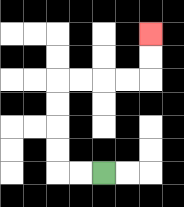{'start': '[4, 7]', 'end': '[6, 1]', 'path_directions': 'L,L,U,U,U,U,R,R,R,R,U,U', 'path_coordinates': '[[4, 7], [3, 7], [2, 7], [2, 6], [2, 5], [2, 4], [2, 3], [3, 3], [4, 3], [5, 3], [6, 3], [6, 2], [6, 1]]'}